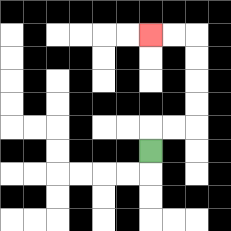{'start': '[6, 6]', 'end': '[6, 1]', 'path_directions': 'U,R,R,U,U,U,U,L,L', 'path_coordinates': '[[6, 6], [6, 5], [7, 5], [8, 5], [8, 4], [8, 3], [8, 2], [8, 1], [7, 1], [6, 1]]'}